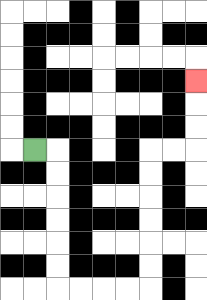{'start': '[1, 6]', 'end': '[8, 3]', 'path_directions': 'R,D,D,D,D,D,D,R,R,R,R,U,U,U,U,U,U,R,R,U,U,U', 'path_coordinates': '[[1, 6], [2, 6], [2, 7], [2, 8], [2, 9], [2, 10], [2, 11], [2, 12], [3, 12], [4, 12], [5, 12], [6, 12], [6, 11], [6, 10], [6, 9], [6, 8], [6, 7], [6, 6], [7, 6], [8, 6], [8, 5], [8, 4], [8, 3]]'}